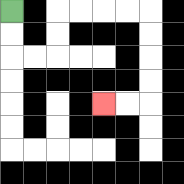{'start': '[0, 0]', 'end': '[4, 4]', 'path_directions': 'D,D,R,R,U,U,R,R,R,R,D,D,D,D,L,L', 'path_coordinates': '[[0, 0], [0, 1], [0, 2], [1, 2], [2, 2], [2, 1], [2, 0], [3, 0], [4, 0], [5, 0], [6, 0], [6, 1], [6, 2], [6, 3], [6, 4], [5, 4], [4, 4]]'}